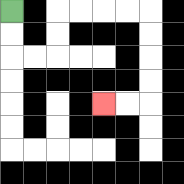{'start': '[0, 0]', 'end': '[4, 4]', 'path_directions': 'D,D,R,R,U,U,R,R,R,R,D,D,D,D,L,L', 'path_coordinates': '[[0, 0], [0, 1], [0, 2], [1, 2], [2, 2], [2, 1], [2, 0], [3, 0], [4, 0], [5, 0], [6, 0], [6, 1], [6, 2], [6, 3], [6, 4], [5, 4], [4, 4]]'}